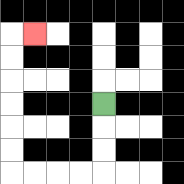{'start': '[4, 4]', 'end': '[1, 1]', 'path_directions': 'D,D,D,L,L,L,L,U,U,U,U,U,U,R', 'path_coordinates': '[[4, 4], [4, 5], [4, 6], [4, 7], [3, 7], [2, 7], [1, 7], [0, 7], [0, 6], [0, 5], [0, 4], [0, 3], [0, 2], [0, 1], [1, 1]]'}